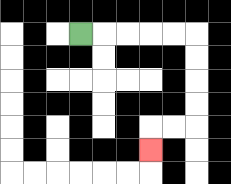{'start': '[3, 1]', 'end': '[6, 6]', 'path_directions': 'R,R,R,R,R,D,D,D,D,L,L,D', 'path_coordinates': '[[3, 1], [4, 1], [5, 1], [6, 1], [7, 1], [8, 1], [8, 2], [8, 3], [8, 4], [8, 5], [7, 5], [6, 5], [6, 6]]'}